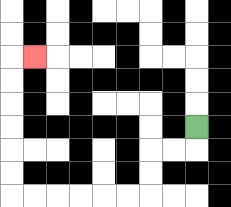{'start': '[8, 5]', 'end': '[1, 2]', 'path_directions': 'D,L,L,D,D,L,L,L,L,L,L,U,U,U,U,U,U,R', 'path_coordinates': '[[8, 5], [8, 6], [7, 6], [6, 6], [6, 7], [6, 8], [5, 8], [4, 8], [3, 8], [2, 8], [1, 8], [0, 8], [0, 7], [0, 6], [0, 5], [0, 4], [0, 3], [0, 2], [1, 2]]'}